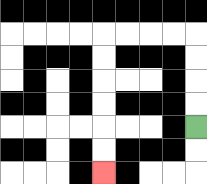{'start': '[8, 5]', 'end': '[4, 7]', 'path_directions': 'U,U,U,U,L,L,L,L,D,D,D,D,D,D', 'path_coordinates': '[[8, 5], [8, 4], [8, 3], [8, 2], [8, 1], [7, 1], [6, 1], [5, 1], [4, 1], [4, 2], [4, 3], [4, 4], [4, 5], [4, 6], [4, 7]]'}